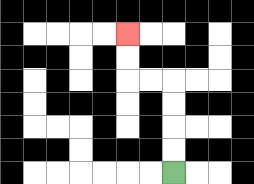{'start': '[7, 7]', 'end': '[5, 1]', 'path_directions': 'U,U,U,U,L,L,U,U', 'path_coordinates': '[[7, 7], [7, 6], [7, 5], [7, 4], [7, 3], [6, 3], [5, 3], [5, 2], [5, 1]]'}